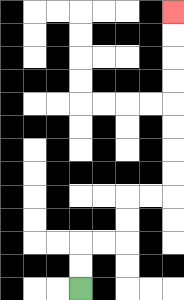{'start': '[3, 12]', 'end': '[7, 0]', 'path_directions': 'U,U,R,R,U,U,R,R,U,U,U,U,U,U,U,U', 'path_coordinates': '[[3, 12], [3, 11], [3, 10], [4, 10], [5, 10], [5, 9], [5, 8], [6, 8], [7, 8], [7, 7], [7, 6], [7, 5], [7, 4], [7, 3], [7, 2], [7, 1], [7, 0]]'}